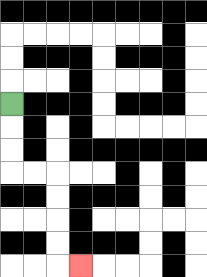{'start': '[0, 4]', 'end': '[3, 11]', 'path_directions': 'D,D,D,R,R,D,D,D,D,R', 'path_coordinates': '[[0, 4], [0, 5], [0, 6], [0, 7], [1, 7], [2, 7], [2, 8], [2, 9], [2, 10], [2, 11], [3, 11]]'}